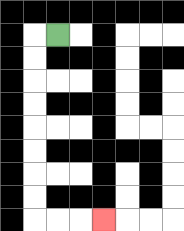{'start': '[2, 1]', 'end': '[4, 9]', 'path_directions': 'L,D,D,D,D,D,D,D,D,R,R,R', 'path_coordinates': '[[2, 1], [1, 1], [1, 2], [1, 3], [1, 4], [1, 5], [1, 6], [1, 7], [1, 8], [1, 9], [2, 9], [3, 9], [4, 9]]'}